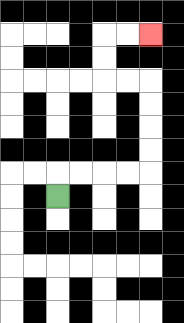{'start': '[2, 8]', 'end': '[6, 1]', 'path_directions': 'U,R,R,R,R,U,U,U,U,L,L,U,U,R,R', 'path_coordinates': '[[2, 8], [2, 7], [3, 7], [4, 7], [5, 7], [6, 7], [6, 6], [6, 5], [6, 4], [6, 3], [5, 3], [4, 3], [4, 2], [4, 1], [5, 1], [6, 1]]'}